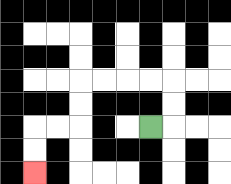{'start': '[6, 5]', 'end': '[1, 7]', 'path_directions': 'R,U,U,L,L,L,L,D,D,L,L,D,D', 'path_coordinates': '[[6, 5], [7, 5], [7, 4], [7, 3], [6, 3], [5, 3], [4, 3], [3, 3], [3, 4], [3, 5], [2, 5], [1, 5], [1, 6], [1, 7]]'}